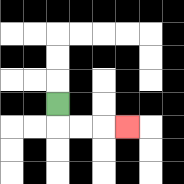{'start': '[2, 4]', 'end': '[5, 5]', 'path_directions': 'D,R,R,R', 'path_coordinates': '[[2, 4], [2, 5], [3, 5], [4, 5], [5, 5]]'}